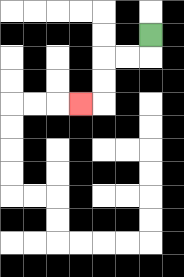{'start': '[6, 1]', 'end': '[3, 4]', 'path_directions': 'D,L,L,D,D,L', 'path_coordinates': '[[6, 1], [6, 2], [5, 2], [4, 2], [4, 3], [4, 4], [3, 4]]'}